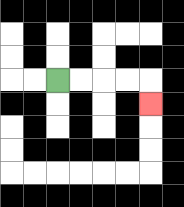{'start': '[2, 3]', 'end': '[6, 4]', 'path_directions': 'R,R,R,R,D', 'path_coordinates': '[[2, 3], [3, 3], [4, 3], [5, 3], [6, 3], [6, 4]]'}